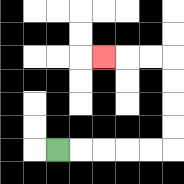{'start': '[2, 6]', 'end': '[4, 2]', 'path_directions': 'R,R,R,R,R,U,U,U,U,L,L,L', 'path_coordinates': '[[2, 6], [3, 6], [4, 6], [5, 6], [6, 6], [7, 6], [7, 5], [7, 4], [7, 3], [7, 2], [6, 2], [5, 2], [4, 2]]'}